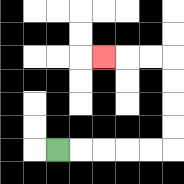{'start': '[2, 6]', 'end': '[4, 2]', 'path_directions': 'R,R,R,R,R,U,U,U,U,L,L,L', 'path_coordinates': '[[2, 6], [3, 6], [4, 6], [5, 6], [6, 6], [7, 6], [7, 5], [7, 4], [7, 3], [7, 2], [6, 2], [5, 2], [4, 2]]'}